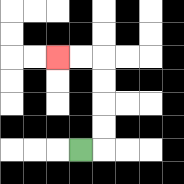{'start': '[3, 6]', 'end': '[2, 2]', 'path_directions': 'R,U,U,U,U,L,L', 'path_coordinates': '[[3, 6], [4, 6], [4, 5], [4, 4], [4, 3], [4, 2], [3, 2], [2, 2]]'}